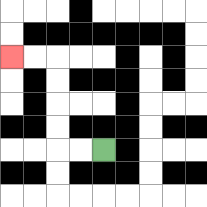{'start': '[4, 6]', 'end': '[0, 2]', 'path_directions': 'L,L,U,U,U,U,L,L', 'path_coordinates': '[[4, 6], [3, 6], [2, 6], [2, 5], [2, 4], [2, 3], [2, 2], [1, 2], [0, 2]]'}